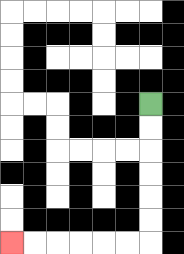{'start': '[6, 4]', 'end': '[0, 10]', 'path_directions': 'D,D,D,D,D,D,L,L,L,L,L,L', 'path_coordinates': '[[6, 4], [6, 5], [6, 6], [6, 7], [6, 8], [6, 9], [6, 10], [5, 10], [4, 10], [3, 10], [2, 10], [1, 10], [0, 10]]'}